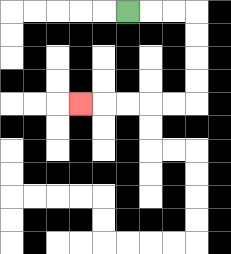{'start': '[5, 0]', 'end': '[3, 4]', 'path_directions': 'R,R,R,D,D,D,D,L,L,L,L,L', 'path_coordinates': '[[5, 0], [6, 0], [7, 0], [8, 0], [8, 1], [8, 2], [8, 3], [8, 4], [7, 4], [6, 4], [5, 4], [4, 4], [3, 4]]'}